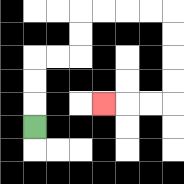{'start': '[1, 5]', 'end': '[4, 4]', 'path_directions': 'U,U,U,R,R,U,U,R,R,R,R,D,D,D,D,L,L,L', 'path_coordinates': '[[1, 5], [1, 4], [1, 3], [1, 2], [2, 2], [3, 2], [3, 1], [3, 0], [4, 0], [5, 0], [6, 0], [7, 0], [7, 1], [7, 2], [7, 3], [7, 4], [6, 4], [5, 4], [4, 4]]'}